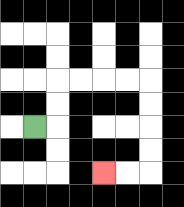{'start': '[1, 5]', 'end': '[4, 7]', 'path_directions': 'R,U,U,R,R,R,R,D,D,D,D,L,L', 'path_coordinates': '[[1, 5], [2, 5], [2, 4], [2, 3], [3, 3], [4, 3], [5, 3], [6, 3], [6, 4], [6, 5], [6, 6], [6, 7], [5, 7], [4, 7]]'}